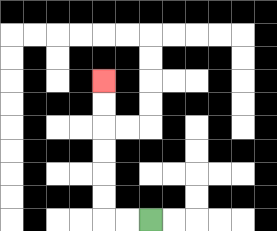{'start': '[6, 9]', 'end': '[4, 3]', 'path_directions': 'L,L,U,U,U,U,U,U', 'path_coordinates': '[[6, 9], [5, 9], [4, 9], [4, 8], [4, 7], [4, 6], [4, 5], [4, 4], [4, 3]]'}